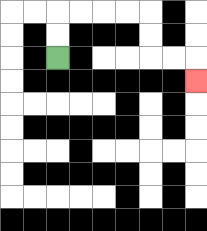{'start': '[2, 2]', 'end': '[8, 3]', 'path_directions': 'U,U,R,R,R,R,D,D,R,R,D', 'path_coordinates': '[[2, 2], [2, 1], [2, 0], [3, 0], [4, 0], [5, 0], [6, 0], [6, 1], [6, 2], [7, 2], [8, 2], [8, 3]]'}